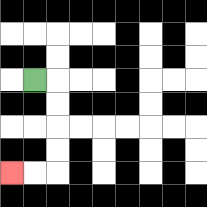{'start': '[1, 3]', 'end': '[0, 7]', 'path_directions': 'R,D,D,D,D,L,L', 'path_coordinates': '[[1, 3], [2, 3], [2, 4], [2, 5], [2, 6], [2, 7], [1, 7], [0, 7]]'}